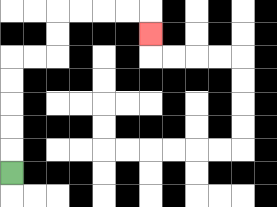{'start': '[0, 7]', 'end': '[6, 1]', 'path_directions': 'U,U,U,U,U,R,R,U,U,R,R,R,R,D', 'path_coordinates': '[[0, 7], [0, 6], [0, 5], [0, 4], [0, 3], [0, 2], [1, 2], [2, 2], [2, 1], [2, 0], [3, 0], [4, 0], [5, 0], [6, 0], [6, 1]]'}